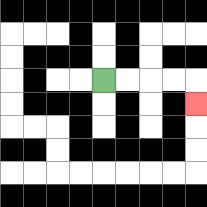{'start': '[4, 3]', 'end': '[8, 4]', 'path_directions': 'R,R,R,R,D', 'path_coordinates': '[[4, 3], [5, 3], [6, 3], [7, 3], [8, 3], [8, 4]]'}